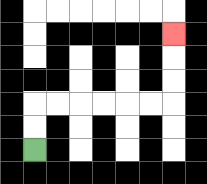{'start': '[1, 6]', 'end': '[7, 1]', 'path_directions': 'U,U,R,R,R,R,R,R,U,U,U', 'path_coordinates': '[[1, 6], [1, 5], [1, 4], [2, 4], [3, 4], [4, 4], [5, 4], [6, 4], [7, 4], [7, 3], [7, 2], [7, 1]]'}